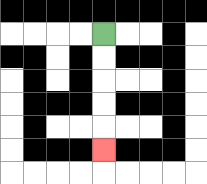{'start': '[4, 1]', 'end': '[4, 6]', 'path_directions': 'D,D,D,D,D', 'path_coordinates': '[[4, 1], [4, 2], [4, 3], [4, 4], [4, 5], [4, 6]]'}